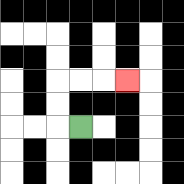{'start': '[3, 5]', 'end': '[5, 3]', 'path_directions': 'L,U,U,R,R,R', 'path_coordinates': '[[3, 5], [2, 5], [2, 4], [2, 3], [3, 3], [4, 3], [5, 3]]'}